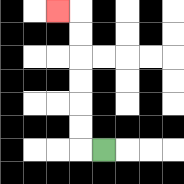{'start': '[4, 6]', 'end': '[2, 0]', 'path_directions': 'L,U,U,U,U,U,U,L', 'path_coordinates': '[[4, 6], [3, 6], [3, 5], [3, 4], [3, 3], [3, 2], [3, 1], [3, 0], [2, 0]]'}